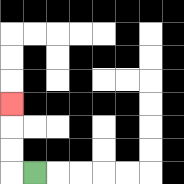{'start': '[1, 7]', 'end': '[0, 4]', 'path_directions': 'L,U,U,U', 'path_coordinates': '[[1, 7], [0, 7], [0, 6], [0, 5], [0, 4]]'}